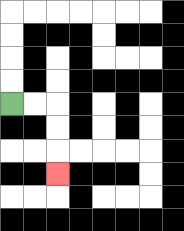{'start': '[0, 4]', 'end': '[2, 7]', 'path_directions': 'R,R,D,D,D', 'path_coordinates': '[[0, 4], [1, 4], [2, 4], [2, 5], [2, 6], [2, 7]]'}